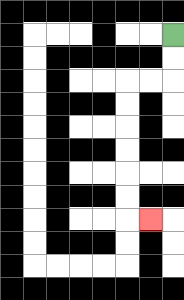{'start': '[7, 1]', 'end': '[6, 9]', 'path_directions': 'D,D,L,L,D,D,D,D,D,D,R', 'path_coordinates': '[[7, 1], [7, 2], [7, 3], [6, 3], [5, 3], [5, 4], [5, 5], [5, 6], [5, 7], [5, 8], [5, 9], [6, 9]]'}